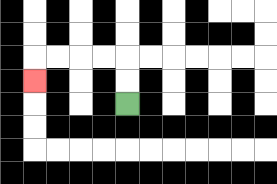{'start': '[5, 4]', 'end': '[1, 3]', 'path_directions': 'U,U,L,L,L,L,D', 'path_coordinates': '[[5, 4], [5, 3], [5, 2], [4, 2], [3, 2], [2, 2], [1, 2], [1, 3]]'}